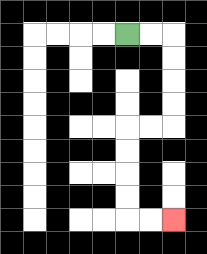{'start': '[5, 1]', 'end': '[7, 9]', 'path_directions': 'R,R,D,D,D,D,L,L,D,D,D,D,R,R', 'path_coordinates': '[[5, 1], [6, 1], [7, 1], [7, 2], [7, 3], [7, 4], [7, 5], [6, 5], [5, 5], [5, 6], [5, 7], [5, 8], [5, 9], [6, 9], [7, 9]]'}